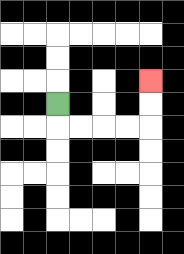{'start': '[2, 4]', 'end': '[6, 3]', 'path_directions': 'D,R,R,R,R,U,U', 'path_coordinates': '[[2, 4], [2, 5], [3, 5], [4, 5], [5, 5], [6, 5], [6, 4], [6, 3]]'}